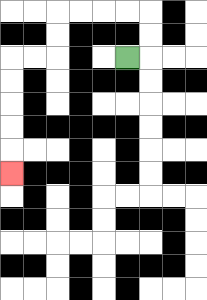{'start': '[5, 2]', 'end': '[0, 7]', 'path_directions': 'R,U,U,L,L,L,L,D,D,L,L,D,D,D,D,D', 'path_coordinates': '[[5, 2], [6, 2], [6, 1], [6, 0], [5, 0], [4, 0], [3, 0], [2, 0], [2, 1], [2, 2], [1, 2], [0, 2], [0, 3], [0, 4], [0, 5], [0, 6], [0, 7]]'}